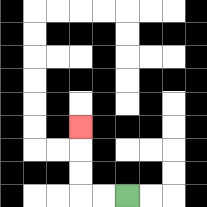{'start': '[5, 8]', 'end': '[3, 5]', 'path_directions': 'L,L,U,U,U', 'path_coordinates': '[[5, 8], [4, 8], [3, 8], [3, 7], [3, 6], [3, 5]]'}